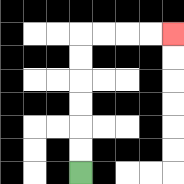{'start': '[3, 7]', 'end': '[7, 1]', 'path_directions': 'U,U,U,U,U,U,R,R,R,R', 'path_coordinates': '[[3, 7], [3, 6], [3, 5], [3, 4], [3, 3], [3, 2], [3, 1], [4, 1], [5, 1], [6, 1], [7, 1]]'}